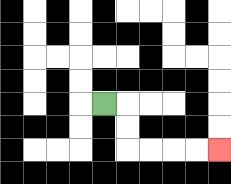{'start': '[4, 4]', 'end': '[9, 6]', 'path_directions': 'R,D,D,R,R,R,R', 'path_coordinates': '[[4, 4], [5, 4], [5, 5], [5, 6], [6, 6], [7, 6], [8, 6], [9, 6]]'}